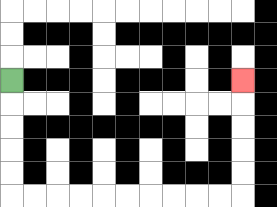{'start': '[0, 3]', 'end': '[10, 3]', 'path_directions': 'D,D,D,D,D,R,R,R,R,R,R,R,R,R,R,U,U,U,U,U', 'path_coordinates': '[[0, 3], [0, 4], [0, 5], [0, 6], [0, 7], [0, 8], [1, 8], [2, 8], [3, 8], [4, 8], [5, 8], [6, 8], [7, 8], [8, 8], [9, 8], [10, 8], [10, 7], [10, 6], [10, 5], [10, 4], [10, 3]]'}